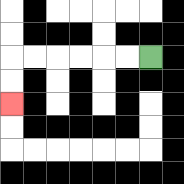{'start': '[6, 2]', 'end': '[0, 4]', 'path_directions': 'L,L,L,L,L,L,D,D', 'path_coordinates': '[[6, 2], [5, 2], [4, 2], [3, 2], [2, 2], [1, 2], [0, 2], [0, 3], [0, 4]]'}